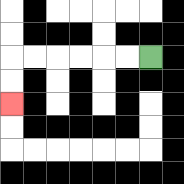{'start': '[6, 2]', 'end': '[0, 4]', 'path_directions': 'L,L,L,L,L,L,D,D', 'path_coordinates': '[[6, 2], [5, 2], [4, 2], [3, 2], [2, 2], [1, 2], [0, 2], [0, 3], [0, 4]]'}